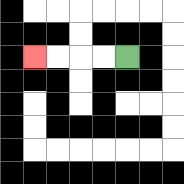{'start': '[5, 2]', 'end': '[1, 2]', 'path_directions': 'L,L,L,L', 'path_coordinates': '[[5, 2], [4, 2], [3, 2], [2, 2], [1, 2]]'}